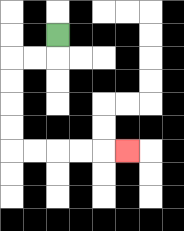{'start': '[2, 1]', 'end': '[5, 6]', 'path_directions': 'D,L,L,D,D,D,D,R,R,R,R,R', 'path_coordinates': '[[2, 1], [2, 2], [1, 2], [0, 2], [0, 3], [0, 4], [0, 5], [0, 6], [1, 6], [2, 6], [3, 6], [4, 6], [5, 6]]'}